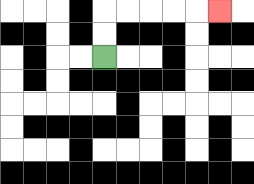{'start': '[4, 2]', 'end': '[9, 0]', 'path_directions': 'U,U,R,R,R,R,R', 'path_coordinates': '[[4, 2], [4, 1], [4, 0], [5, 0], [6, 0], [7, 0], [8, 0], [9, 0]]'}